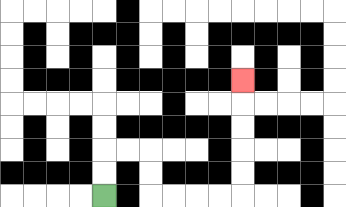{'start': '[4, 8]', 'end': '[10, 3]', 'path_directions': 'U,U,R,R,D,D,R,R,R,R,U,U,U,U,U', 'path_coordinates': '[[4, 8], [4, 7], [4, 6], [5, 6], [6, 6], [6, 7], [6, 8], [7, 8], [8, 8], [9, 8], [10, 8], [10, 7], [10, 6], [10, 5], [10, 4], [10, 3]]'}